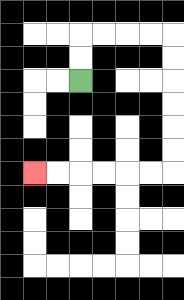{'start': '[3, 3]', 'end': '[1, 7]', 'path_directions': 'U,U,R,R,R,R,D,D,D,D,D,D,L,L,L,L,L,L', 'path_coordinates': '[[3, 3], [3, 2], [3, 1], [4, 1], [5, 1], [6, 1], [7, 1], [7, 2], [7, 3], [7, 4], [7, 5], [7, 6], [7, 7], [6, 7], [5, 7], [4, 7], [3, 7], [2, 7], [1, 7]]'}